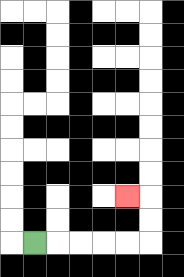{'start': '[1, 10]', 'end': '[5, 8]', 'path_directions': 'R,R,R,R,R,U,U,L', 'path_coordinates': '[[1, 10], [2, 10], [3, 10], [4, 10], [5, 10], [6, 10], [6, 9], [6, 8], [5, 8]]'}